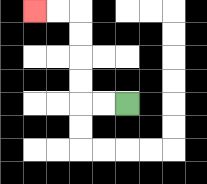{'start': '[5, 4]', 'end': '[1, 0]', 'path_directions': 'L,L,U,U,U,U,L,L', 'path_coordinates': '[[5, 4], [4, 4], [3, 4], [3, 3], [3, 2], [3, 1], [3, 0], [2, 0], [1, 0]]'}